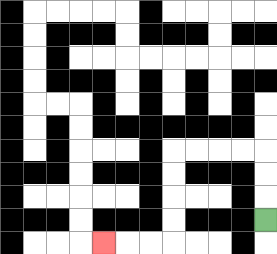{'start': '[11, 9]', 'end': '[4, 10]', 'path_directions': 'U,U,U,L,L,L,L,D,D,D,D,L,L,L', 'path_coordinates': '[[11, 9], [11, 8], [11, 7], [11, 6], [10, 6], [9, 6], [8, 6], [7, 6], [7, 7], [7, 8], [7, 9], [7, 10], [6, 10], [5, 10], [4, 10]]'}